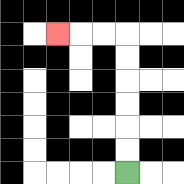{'start': '[5, 7]', 'end': '[2, 1]', 'path_directions': 'U,U,U,U,U,U,L,L,L', 'path_coordinates': '[[5, 7], [5, 6], [5, 5], [5, 4], [5, 3], [5, 2], [5, 1], [4, 1], [3, 1], [2, 1]]'}